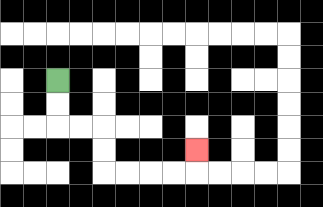{'start': '[2, 3]', 'end': '[8, 6]', 'path_directions': 'D,D,R,R,D,D,R,R,R,R,U', 'path_coordinates': '[[2, 3], [2, 4], [2, 5], [3, 5], [4, 5], [4, 6], [4, 7], [5, 7], [6, 7], [7, 7], [8, 7], [8, 6]]'}